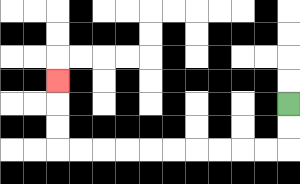{'start': '[12, 4]', 'end': '[2, 3]', 'path_directions': 'D,D,L,L,L,L,L,L,L,L,L,L,U,U,U', 'path_coordinates': '[[12, 4], [12, 5], [12, 6], [11, 6], [10, 6], [9, 6], [8, 6], [7, 6], [6, 6], [5, 6], [4, 6], [3, 6], [2, 6], [2, 5], [2, 4], [2, 3]]'}